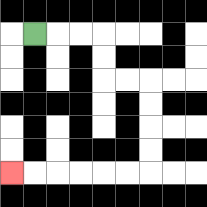{'start': '[1, 1]', 'end': '[0, 7]', 'path_directions': 'R,R,R,D,D,R,R,D,D,D,D,L,L,L,L,L,L', 'path_coordinates': '[[1, 1], [2, 1], [3, 1], [4, 1], [4, 2], [4, 3], [5, 3], [6, 3], [6, 4], [6, 5], [6, 6], [6, 7], [5, 7], [4, 7], [3, 7], [2, 7], [1, 7], [0, 7]]'}